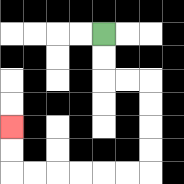{'start': '[4, 1]', 'end': '[0, 5]', 'path_directions': 'D,D,R,R,D,D,D,D,L,L,L,L,L,L,U,U', 'path_coordinates': '[[4, 1], [4, 2], [4, 3], [5, 3], [6, 3], [6, 4], [6, 5], [6, 6], [6, 7], [5, 7], [4, 7], [3, 7], [2, 7], [1, 7], [0, 7], [0, 6], [0, 5]]'}